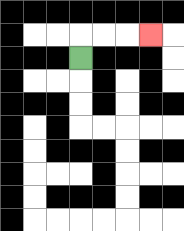{'start': '[3, 2]', 'end': '[6, 1]', 'path_directions': 'U,R,R,R', 'path_coordinates': '[[3, 2], [3, 1], [4, 1], [5, 1], [6, 1]]'}